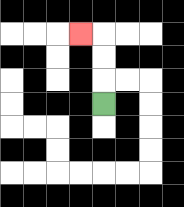{'start': '[4, 4]', 'end': '[3, 1]', 'path_directions': 'U,U,U,L', 'path_coordinates': '[[4, 4], [4, 3], [4, 2], [4, 1], [3, 1]]'}